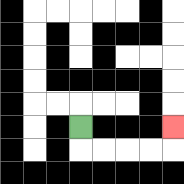{'start': '[3, 5]', 'end': '[7, 5]', 'path_directions': 'D,R,R,R,R,U', 'path_coordinates': '[[3, 5], [3, 6], [4, 6], [5, 6], [6, 6], [7, 6], [7, 5]]'}